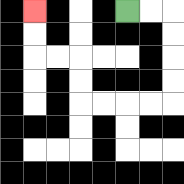{'start': '[5, 0]', 'end': '[1, 0]', 'path_directions': 'R,R,D,D,D,D,L,L,L,L,U,U,L,L,U,U', 'path_coordinates': '[[5, 0], [6, 0], [7, 0], [7, 1], [7, 2], [7, 3], [7, 4], [6, 4], [5, 4], [4, 4], [3, 4], [3, 3], [3, 2], [2, 2], [1, 2], [1, 1], [1, 0]]'}